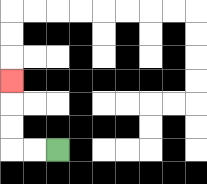{'start': '[2, 6]', 'end': '[0, 3]', 'path_directions': 'L,L,U,U,U', 'path_coordinates': '[[2, 6], [1, 6], [0, 6], [0, 5], [0, 4], [0, 3]]'}